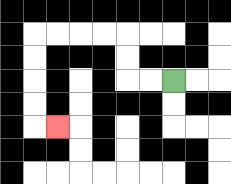{'start': '[7, 3]', 'end': '[2, 5]', 'path_directions': 'L,L,U,U,L,L,L,L,D,D,D,D,R', 'path_coordinates': '[[7, 3], [6, 3], [5, 3], [5, 2], [5, 1], [4, 1], [3, 1], [2, 1], [1, 1], [1, 2], [1, 3], [1, 4], [1, 5], [2, 5]]'}